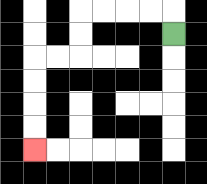{'start': '[7, 1]', 'end': '[1, 6]', 'path_directions': 'U,L,L,L,L,D,D,L,L,D,D,D,D', 'path_coordinates': '[[7, 1], [7, 0], [6, 0], [5, 0], [4, 0], [3, 0], [3, 1], [3, 2], [2, 2], [1, 2], [1, 3], [1, 4], [1, 5], [1, 6]]'}